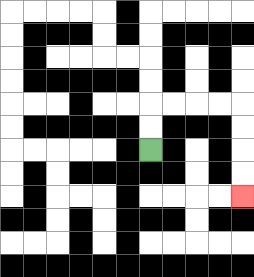{'start': '[6, 6]', 'end': '[10, 8]', 'path_directions': 'U,U,R,R,R,R,D,D,D,D', 'path_coordinates': '[[6, 6], [6, 5], [6, 4], [7, 4], [8, 4], [9, 4], [10, 4], [10, 5], [10, 6], [10, 7], [10, 8]]'}